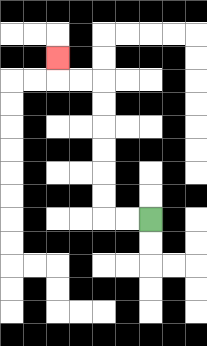{'start': '[6, 9]', 'end': '[2, 2]', 'path_directions': 'L,L,U,U,U,U,U,U,L,L,U', 'path_coordinates': '[[6, 9], [5, 9], [4, 9], [4, 8], [4, 7], [4, 6], [4, 5], [4, 4], [4, 3], [3, 3], [2, 3], [2, 2]]'}